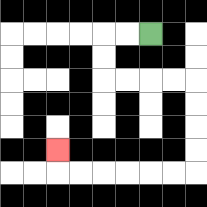{'start': '[6, 1]', 'end': '[2, 6]', 'path_directions': 'L,L,D,D,R,R,R,R,D,D,D,D,L,L,L,L,L,L,U', 'path_coordinates': '[[6, 1], [5, 1], [4, 1], [4, 2], [4, 3], [5, 3], [6, 3], [7, 3], [8, 3], [8, 4], [8, 5], [8, 6], [8, 7], [7, 7], [6, 7], [5, 7], [4, 7], [3, 7], [2, 7], [2, 6]]'}